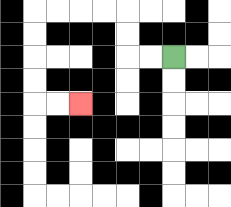{'start': '[7, 2]', 'end': '[3, 4]', 'path_directions': 'L,L,U,U,L,L,L,L,D,D,D,D,R,R', 'path_coordinates': '[[7, 2], [6, 2], [5, 2], [5, 1], [5, 0], [4, 0], [3, 0], [2, 0], [1, 0], [1, 1], [1, 2], [1, 3], [1, 4], [2, 4], [3, 4]]'}